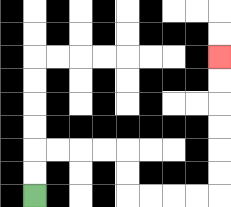{'start': '[1, 8]', 'end': '[9, 2]', 'path_directions': 'U,U,R,R,R,R,D,D,R,R,R,R,U,U,U,U,U,U', 'path_coordinates': '[[1, 8], [1, 7], [1, 6], [2, 6], [3, 6], [4, 6], [5, 6], [5, 7], [5, 8], [6, 8], [7, 8], [8, 8], [9, 8], [9, 7], [9, 6], [9, 5], [9, 4], [9, 3], [9, 2]]'}